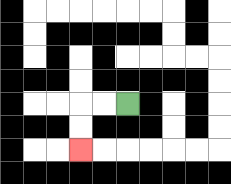{'start': '[5, 4]', 'end': '[3, 6]', 'path_directions': 'L,L,D,D', 'path_coordinates': '[[5, 4], [4, 4], [3, 4], [3, 5], [3, 6]]'}